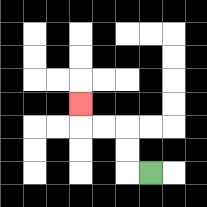{'start': '[6, 7]', 'end': '[3, 4]', 'path_directions': 'L,U,U,L,L,U', 'path_coordinates': '[[6, 7], [5, 7], [5, 6], [5, 5], [4, 5], [3, 5], [3, 4]]'}